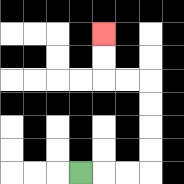{'start': '[3, 7]', 'end': '[4, 1]', 'path_directions': 'R,R,R,U,U,U,U,L,L,U,U', 'path_coordinates': '[[3, 7], [4, 7], [5, 7], [6, 7], [6, 6], [6, 5], [6, 4], [6, 3], [5, 3], [4, 3], [4, 2], [4, 1]]'}